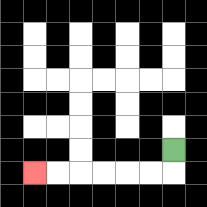{'start': '[7, 6]', 'end': '[1, 7]', 'path_directions': 'D,L,L,L,L,L,L', 'path_coordinates': '[[7, 6], [7, 7], [6, 7], [5, 7], [4, 7], [3, 7], [2, 7], [1, 7]]'}